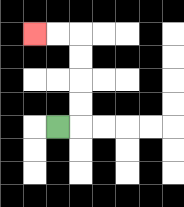{'start': '[2, 5]', 'end': '[1, 1]', 'path_directions': 'R,U,U,U,U,L,L', 'path_coordinates': '[[2, 5], [3, 5], [3, 4], [3, 3], [3, 2], [3, 1], [2, 1], [1, 1]]'}